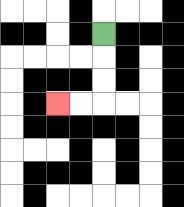{'start': '[4, 1]', 'end': '[2, 4]', 'path_directions': 'D,D,D,L,L', 'path_coordinates': '[[4, 1], [4, 2], [4, 3], [4, 4], [3, 4], [2, 4]]'}